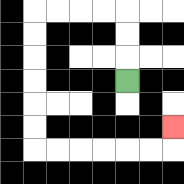{'start': '[5, 3]', 'end': '[7, 5]', 'path_directions': 'U,U,U,L,L,L,L,D,D,D,D,D,D,R,R,R,R,R,R,U', 'path_coordinates': '[[5, 3], [5, 2], [5, 1], [5, 0], [4, 0], [3, 0], [2, 0], [1, 0], [1, 1], [1, 2], [1, 3], [1, 4], [1, 5], [1, 6], [2, 6], [3, 6], [4, 6], [5, 6], [6, 6], [7, 6], [7, 5]]'}